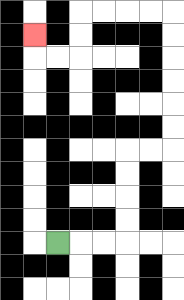{'start': '[2, 10]', 'end': '[1, 1]', 'path_directions': 'R,R,R,U,U,U,U,R,R,U,U,U,U,U,U,L,L,L,L,D,D,L,L,U', 'path_coordinates': '[[2, 10], [3, 10], [4, 10], [5, 10], [5, 9], [5, 8], [5, 7], [5, 6], [6, 6], [7, 6], [7, 5], [7, 4], [7, 3], [7, 2], [7, 1], [7, 0], [6, 0], [5, 0], [4, 0], [3, 0], [3, 1], [3, 2], [2, 2], [1, 2], [1, 1]]'}